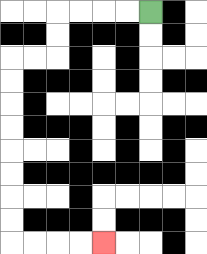{'start': '[6, 0]', 'end': '[4, 10]', 'path_directions': 'L,L,L,L,D,D,L,L,D,D,D,D,D,D,D,D,R,R,R,R', 'path_coordinates': '[[6, 0], [5, 0], [4, 0], [3, 0], [2, 0], [2, 1], [2, 2], [1, 2], [0, 2], [0, 3], [0, 4], [0, 5], [0, 6], [0, 7], [0, 8], [0, 9], [0, 10], [1, 10], [2, 10], [3, 10], [4, 10]]'}